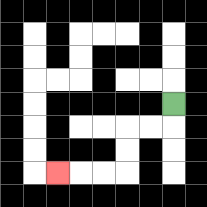{'start': '[7, 4]', 'end': '[2, 7]', 'path_directions': 'D,L,L,D,D,L,L,L', 'path_coordinates': '[[7, 4], [7, 5], [6, 5], [5, 5], [5, 6], [5, 7], [4, 7], [3, 7], [2, 7]]'}